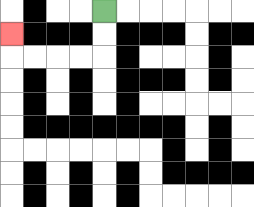{'start': '[4, 0]', 'end': '[0, 1]', 'path_directions': 'D,D,L,L,L,L,U', 'path_coordinates': '[[4, 0], [4, 1], [4, 2], [3, 2], [2, 2], [1, 2], [0, 2], [0, 1]]'}